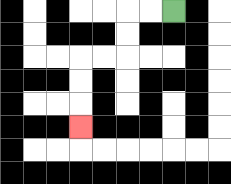{'start': '[7, 0]', 'end': '[3, 5]', 'path_directions': 'L,L,D,D,L,L,D,D,D', 'path_coordinates': '[[7, 0], [6, 0], [5, 0], [5, 1], [5, 2], [4, 2], [3, 2], [3, 3], [3, 4], [3, 5]]'}